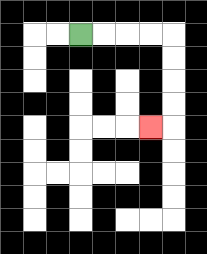{'start': '[3, 1]', 'end': '[6, 5]', 'path_directions': 'R,R,R,R,D,D,D,D,L', 'path_coordinates': '[[3, 1], [4, 1], [5, 1], [6, 1], [7, 1], [7, 2], [7, 3], [7, 4], [7, 5], [6, 5]]'}